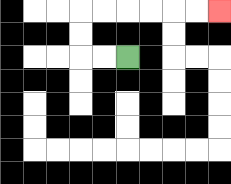{'start': '[5, 2]', 'end': '[9, 0]', 'path_directions': 'L,L,U,U,R,R,R,R,R,R', 'path_coordinates': '[[5, 2], [4, 2], [3, 2], [3, 1], [3, 0], [4, 0], [5, 0], [6, 0], [7, 0], [8, 0], [9, 0]]'}